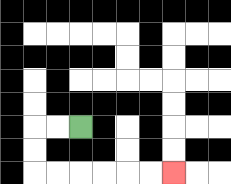{'start': '[3, 5]', 'end': '[7, 7]', 'path_directions': 'L,L,D,D,R,R,R,R,R,R', 'path_coordinates': '[[3, 5], [2, 5], [1, 5], [1, 6], [1, 7], [2, 7], [3, 7], [4, 7], [5, 7], [6, 7], [7, 7]]'}